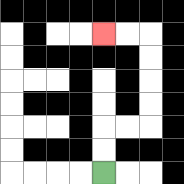{'start': '[4, 7]', 'end': '[4, 1]', 'path_directions': 'U,U,R,R,U,U,U,U,L,L', 'path_coordinates': '[[4, 7], [4, 6], [4, 5], [5, 5], [6, 5], [6, 4], [6, 3], [6, 2], [6, 1], [5, 1], [4, 1]]'}